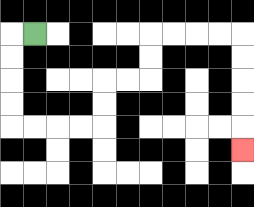{'start': '[1, 1]', 'end': '[10, 6]', 'path_directions': 'L,D,D,D,D,R,R,R,R,U,U,R,R,U,U,R,R,R,R,D,D,D,D,D', 'path_coordinates': '[[1, 1], [0, 1], [0, 2], [0, 3], [0, 4], [0, 5], [1, 5], [2, 5], [3, 5], [4, 5], [4, 4], [4, 3], [5, 3], [6, 3], [6, 2], [6, 1], [7, 1], [8, 1], [9, 1], [10, 1], [10, 2], [10, 3], [10, 4], [10, 5], [10, 6]]'}